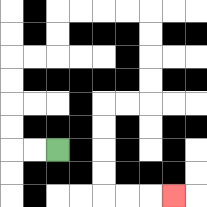{'start': '[2, 6]', 'end': '[7, 8]', 'path_directions': 'L,L,U,U,U,U,R,R,U,U,R,R,R,R,D,D,D,D,L,L,D,D,D,D,R,R,R', 'path_coordinates': '[[2, 6], [1, 6], [0, 6], [0, 5], [0, 4], [0, 3], [0, 2], [1, 2], [2, 2], [2, 1], [2, 0], [3, 0], [4, 0], [5, 0], [6, 0], [6, 1], [6, 2], [6, 3], [6, 4], [5, 4], [4, 4], [4, 5], [4, 6], [4, 7], [4, 8], [5, 8], [6, 8], [7, 8]]'}